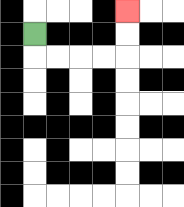{'start': '[1, 1]', 'end': '[5, 0]', 'path_directions': 'D,R,R,R,R,U,U', 'path_coordinates': '[[1, 1], [1, 2], [2, 2], [3, 2], [4, 2], [5, 2], [5, 1], [5, 0]]'}